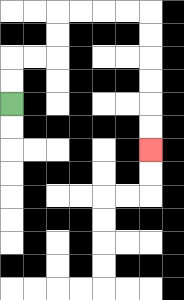{'start': '[0, 4]', 'end': '[6, 6]', 'path_directions': 'U,U,R,R,U,U,R,R,R,R,D,D,D,D,D,D', 'path_coordinates': '[[0, 4], [0, 3], [0, 2], [1, 2], [2, 2], [2, 1], [2, 0], [3, 0], [4, 0], [5, 0], [6, 0], [6, 1], [6, 2], [6, 3], [6, 4], [6, 5], [6, 6]]'}